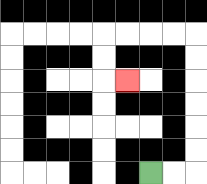{'start': '[6, 7]', 'end': '[5, 3]', 'path_directions': 'R,R,U,U,U,U,U,U,L,L,L,L,D,D,R', 'path_coordinates': '[[6, 7], [7, 7], [8, 7], [8, 6], [8, 5], [8, 4], [8, 3], [8, 2], [8, 1], [7, 1], [6, 1], [5, 1], [4, 1], [4, 2], [4, 3], [5, 3]]'}